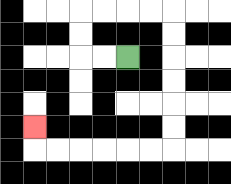{'start': '[5, 2]', 'end': '[1, 5]', 'path_directions': 'L,L,U,U,R,R,R,R,D,D,D,D,D,D,L,L,L,L,L,L,U', 'path_coordinates': '[[5, 2], [4, 2], [3, 2], [3, 1], [3, 0], [4, 0], [5, 0], [6, 0], [7, 0], [7, 1], [7, 2], [7, 3], [7, 4], [7, 5], [7, 6], [6, 6], [5, 6], [4, 6], [3, 6], [2, 6], [1, 6], [1, 5]]'}